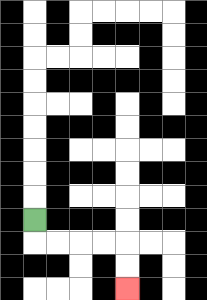{'start': '[1, 9]', 'end': '[5, 12]', 'path_directions': 'D,R,R,R,R,D,D', 'path_coordinates': '[[1, 9], [1, 10], [2, 10], [3, 10], [4, 10], [5, 10], [5, 11], [5, 12]]'}